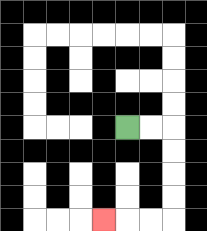{'start': '[5, 5]', 'end': '[4, 9]', 'path_directions': 'R,R,D,D,D,D,L,L,L', 'path_coordinates': '[[5, 5], [6, 5], [7, 5], [7, 6], [7, 7], [7, 8], [7, 9], [6, 9], [5, 9], [4, 9]]'}